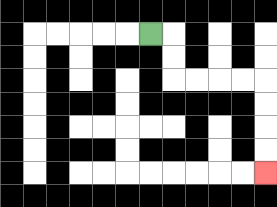{'start': '[6, 1]', 'end': '[11, 7]', 'path_directions': 'R,D,D,R,R,R,R,D,D,D,D', 'path_coordinates': '[[6, 1], [7, 1], [7, 2], [7, 3], [8, 3], [9, 3], [10, 3], [11, 3], [11, 4], [11, 5], [11, 6], [11, 7]]'}